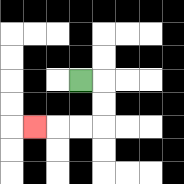{'start': '[3, 3]', 'end': '[1, 5]', 'path_directions': 'R,D,D,L,L,L', 'path_coordinates': '[[3, 3], [4, 3], [4, 4], [4, 5], [3, 5], [2, 5], [1, 5]]'}